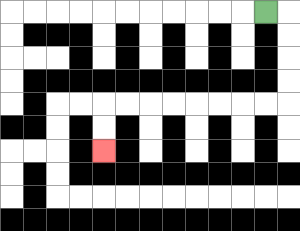{'start': '[11, 0]', 'end': '[4, 6]', 'path_directions': 'R,D,D,D,D,L,L,L,L,L,L,L,L,D,D', 'path_coordinates': '[[11, 0], [12, 0], [12, 1], [12, 2], [12, 3], [12, 4], [11, 4], [10, 4], [9, 4], [8, 4], [7, 4], [6, 4], [5, 4], [4, 4], [4, 5], [4, 6]]'}